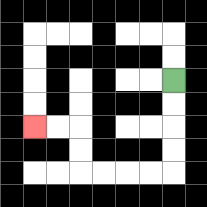{'start': '[7, 3]', 'end': '[1, 5]', 'path_directions': 'D,D,D,D,L,L,L,L,U,U,L,L', 'path_coordinates': '[[7, 3], [7, 4], [7, 5], [7, 6], [7, 7], [6, 7], [5, 7], [4, 7], [3, 7], [3, 6], [3, 5], [2, 5], [1, 5]]'}